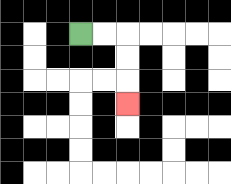{'start': '[3, 1]', 'end': '[5, 4]', 'path_directions': 'R,R,D,D,D', 'path_coordinates': '[[3, 1], [4, 1], [5, 1], [5, 2], [5, 3], [5, 4]]'}